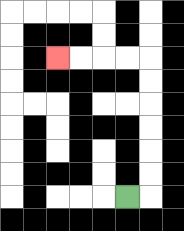{'start': '[5, 8]', 'end': '[2, 2]', 'path_directions': 'R,U,U,U,U,U,U,L,L,L,L', 'path_coordinates': '[[5, 8], [6, 8], [6, 7], [6, 6], [6, 5], [6, 4], [6, 3], [6, 2], [5, 2], [4, 2], [3, 2], [2, 2]]'}